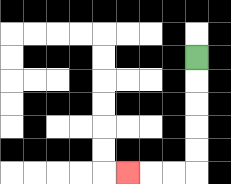{'start': '[8, 2]', 'end': '[5, 7]', 'path_directions': 'D,D,D,D,D,L,L,L', 'path_coordinates': '[[8, 2], [8, 3], [8, 4], [8, 5], [8, 6], [8, 7], [7, 7], [6, 7], [5, 7]]'}